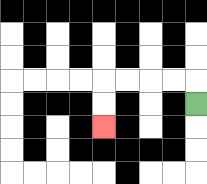{'start': '[8, 4]', 'end': '[4, 5]', 'path_directions': 'U,L,L,L,L,D,D', 'path_coordinates': '[[8, 4], [8, 3], [7, 3], [6, 3], [5, 3], [4, 3], [4, 4], [4, 5]]'}